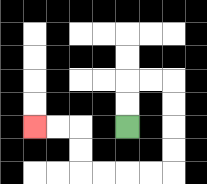{'start': '[5, 5]', 'end': '[1, 5]', 'path_directions': 'U,U,R,R,D,D,D,D,L,L,L,L,U,U,L,L', 'path_coordinates': '[[5, 5], [5, 4], [5, 3], [6, 3], [7, 3], [7, 4], [7, 5], [7, 6], [7, 7], [6, 7], [5, 7], [4, 7], [3, 7], [3, 6], [3, 5], [2, 5], [1, 5]]'}